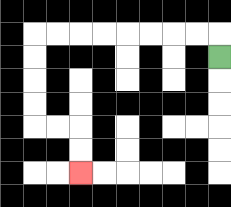{'start': '[9, 2]', 'end': '[3, 7]', 'path_directions': 'U,L,L,L,L,L,L,L,L,D,D,D,D,R,R,D,D', 'path_coordinates': '[[9, 2], [9, 1], [8, 1], [7, 1], [6, 1], [5, 1], [4, 1], [3, 1], [2, 1], [1, 1], [1, 2], [1, 3], [1, 4], [1, 5], [2, 5], [3, 5], [3, 6], [3, 7]]'}